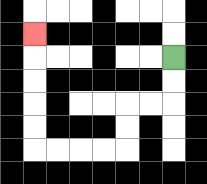{'start': '[7, 2]', 'end': '[1, 1]', 'path_directions': 'D,D,L,L,D,D,L,L,L,L,U,U,U,U,U', 'path_coordinates': '[[7, 2], [7, 3], [7, 4], [6, 4], [5, 4], [5, 5], [5, 6], [4, 6], [3, 6], [2, 6], [1, 6], [1, 5], [1, 4], [1, 3], [1, 2], [1, 1]]'}